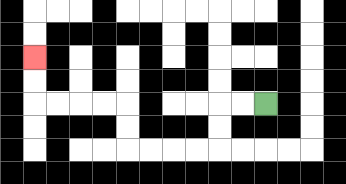{'start': '[11, 4]', 'end': '[1, 2]', 'path_directions': 'L,L,D,D,L,L,L,L,U,U,L,L,L,L,U,U', 'path_coordinates': '[[11, 4], [10, 4], [9, 4], [9, 5], [9, 6], [8, 6], [7, 6], [6, 6], [5, 6], [5, 5], [5, 4], [4, 4], [3, 4], [2, 4], [1, 4], [1, 3], [1, 2]]'}